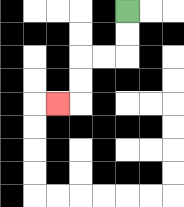{'start': '[5, 0]', 'end': '[2, 4]', 'path_directions': 'D,D,L,L,D,D,L', 'path_coordinates': '[[5, 0], [5, 1], [5, 2], [4, 2], [3, 2], [3, 3], [3, 4], [2, 4]]'}